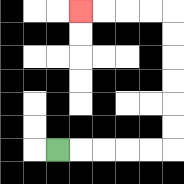{'start': '[2, 6]', 'end': '[3, 0]', 'path_directions': 'R,R,R,R,R,U,U,U,U,U,U,L,L,L,L', 'path_coordinates': '[[2, 6], [3, 6], [4, 6], [5, 6], [6, 6], [7, 6], [7, 5], [7, 4], [7, 3], [7, 2], [7, 1], [7, 0], [6, 0], [5, 0], [4, 0], [3, 0]]'}